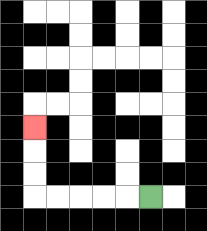{'start': '[6, 8]', 'end': '[1, 5]', 'path_directions': 'L,L,L,L,L,U,U,U', 'path_coordinates': '[[6, 8], [5, 8], [4, 8], [3, 8], [2, 8], [1, 8], [1, 7], [1, 6], [1, 5]]'}